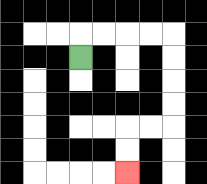{'start': '[3, 2]', 'end': '[5, 7]', 'path_directions': 'U,R,R,R,R,D,D,D,D,L,L,D,D', 'path_coordinates': '[[3, 2], [3, 1], [4, 1], [5, 1], [6, 1], [7, 1], [7, 2], [7, 3], [7, 4], [7, 5], [6, 5], [5, 5], [5, 6], [5, 7]]'}